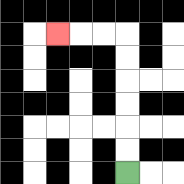{'start': '[5, 7]', 'end': '[2, 1]', 'path_directions': 'U,U,U,U,U,U,L,L,L', 'path_coordinates': '[[5, 7], [5, 6], [5, 5], [5, 4], [5, 3], [5, 2], [5, 1], [4, 1], [3, 1], [2, 1]]'}